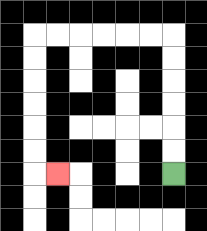{'start': '[7, 7]', 'end': '[2, 7]', 'path_directions': 'U,U,U,U,U,U,L,L,L,L,L,L,D,D,D,D,D,D,R', 'path_coordinates': '[[7, 7], [7, 6], [7, 5], [7, 4], [7, 3], [7, 2], [7, 1], [6, 1], [5, 1], [4, 1], [3, 1], [2, 1], [1, 1], [1, 2], [1, 3], [1, 4], [1, 5], [1, 6], [1, 7], [2, 7]]'}